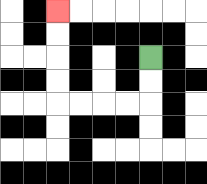{'start': '[6, 2]', 'end': '[2, 0]', 'path_directions': 'D,D,L,L,L,L,U,U,U,U', 'path_coordinates': '[[6, 2], [6, 3], [6, 4], [5, 4], [4, 4], [3, 4], [2, 4], [2, 3], [2, 2], [2, 1], [2, 0]]'}